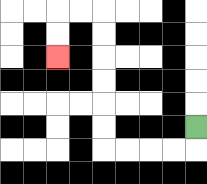{'start': '[8, 5]', 'end': '[2, 2]', 'path_directions': 'D,L,L,L,L,U,U,U,U,U,U,L,L,D,D', 'path_coordinates': '[[8, 5], [8, 6], [7, 6], [6, 6], [5, 6], [4, 6], [4, 5], [4, 4], [4, 3], [4, 2], [4, 1], [4, 0], [3, 0], [2, 0], [2, 1], [2, 2]]'}